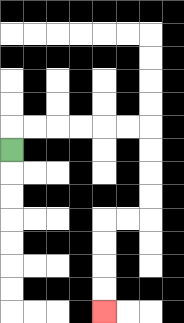{'start': '[0, 6]', 'end': '[4, 13]', 'path_directions': 'U,R,R,R,R,R,R,D,D,D,D,L,L,D,D,D,D', 'path_coordinates': '[[0, 6], [0, 5], [1, 5], [2, 5], [3, 5], [4, 5], [5, 5], [6, 5], [6, 6], [6, 7], [6, 8], [6, 9], [5, 9], [4, 9], [4, 10], [4, 11], [4, 12], [4, 13]]'}